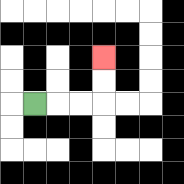{'start': '[1, 4]', 'end': '[4, 2]', 'path_directions': 'R,R,R,U,U', 'path_coordinates': '[[1, 4], [2, 4], [3, 4], [4, 4], [4, 3], [4, 2]]'}